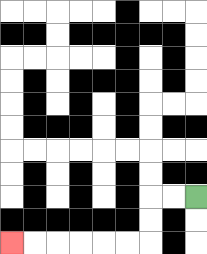{'start': '[8, 8]', 'end': '[0, 10]', 'path_directions': 'L,L,D,D,L,L,L,L,L,L', 'path_coordinates': '[[8, 8], [7, 8], [6, 8], [6, 9], [6, 10], [5, 10], [4, 10], [3, 10], [2, 10], [1, 10], [0, 10]]'}